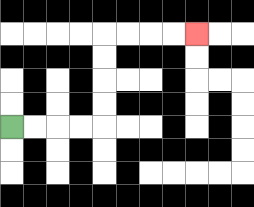{'start': '[0, 5]', 'end': '[8, 1]', 'path_directions': 'R,R,R,R,U,U,U,U,R,R,R,R', 'path_coordinates': '[[0, 5], [1, 5], [2, 5], [3, 5], [4, 5], [4, 4], [4, 3], [4, 2], [4, 1], [5, 1], [6, 1], [7, 1], [8, 1]]'}